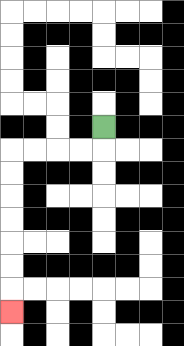{'start': '[4, 5]', 'end': '[0, 13]', 'path_directions': 'D,L,L,L,L,D,D,D,D,D,D,D', 'path_coordinates': '[[4, 5], [4, 6], [3, 6], [2, 6], [1, 6], [0, 6], [0, 7], [0, 8], [0, 9], [0, 10], [0, 11], [0, 12], [0, 13]]'}